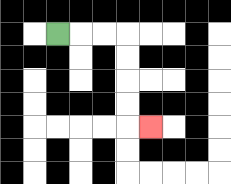{'start': '[2, 1]', 'end': '[6, 5]', 'path_directions': 'R,R,R,D,D,D,D,R', 'path_coordinates': '[[2, 1], [3, 1], [4, 1], [5, 1], [5, 2], [5, 3], [5, 4], [5, 5], [6, 5]]'}